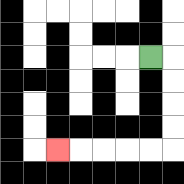{'start': '[6, 2]', 'end': '[2, 6]', 'path_directions': 'R,D,D,D,D,L,L,L,L,L', 'path_coordinates': '[[6, 2], [7, 2], [7, 3], [7, 4], [7, 5], [7, 6], [6, 6], [5, 6], [4, 6], [3, 6], [2, 6]]'}